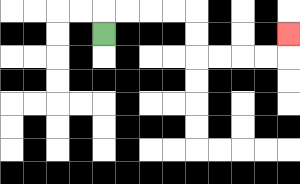{'start': '[4, 1]', 'end': '[12, 1]', 'path_directions': 'U,R,R,R,R,D,D,R,R,R,R,U', 'path_coordinates': '[[4, 1], [4, 0], [5, 0], [6, 0], [7, 0], [8, 0], [8, 1], [8, 2], [9, 2], [10, 2], [11, 2], [12, 2], [12, 1]]'}